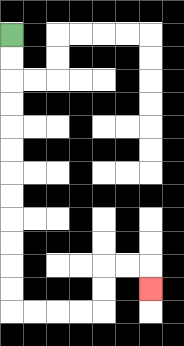{'start': '[0, 1]', 'end': '[6, 12]', 'path_directions': 'D,D,D,D,D,D,D,D,D,D,D,D,R,R,R,R,U,U,R,R,D', 'path_coordinates': '[[0, 1], [0, 2], [0, 3], [0, 4], [0, 5], [0, 6], [0, 7], [0, 8], [0, 9], [0, 10], [0, 11], [0, 12], [0, 13], [1, 13], [2, 13], [3, 13], [4, 13], [4, 12], [4, 11], [5, 11], [6, 11], [6, 12]]'}